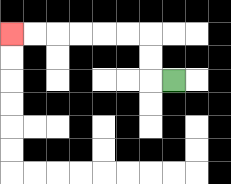{'start': '[7, 3]', 'end': '[0, 1]', 'path_directions': 'L,U,U,L,L,L,L,L,L', 'path_coordinates': '[[7, 3], [6, 3], [6, 2], [6, 1], [5, 1], [4, 1], [3, 1], [2, 1], [1, 1], [0, 1]]'}